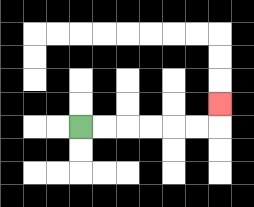{'start': '[3, 5]', 'end': '[9, 4]', 'path_directions': 'R,R,R,R,R,R,U', 'path_coordinates': '[[3, 5], [4, 5], [5, 5], [6, 5], [7, 5], [8, 5], [9, 5], [9, 4]]'}